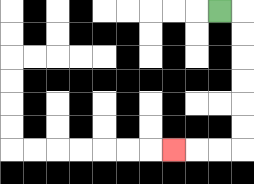{'start': '[9, 0]', 'end': '[7, 6]', 'path_directions': 'R,D,D,D,D,D,D,L,L,L', 'path_coordinates': '[[9, 0], [10, 0], [10, 1], [10, 2], [10, 3], [10, 4], [10, 5], [10, 6], [9, 6], [8, 6], [7, 6]]'}